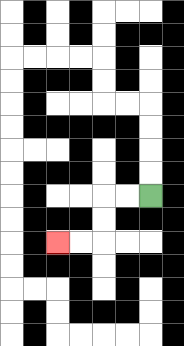{'start': '[6, 8]', 'end': '[2, 10]', 'path_directions': 'L,L,D,D,L,L', 'path_coordinates': '[[6, 8], [5, 8], [4, 8], [4, 9], [4, 10], [3, 10], [2, 10]]'}